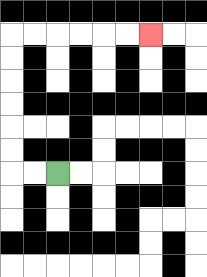{'start': '[2, 7]', 'end': '[6, 1]', 'path_directions': 'L,L,U,U,U,U,U,U,R,R,R,R,R,R', 'path_coordinates': '[[2, 7], [1, 7], [0, 7], [0, 6], [0, 5], [0, 4], [0, 3], [0, 2], [0, 1], [1, 1], [2, 1], [3, 1], [4, 1], [5, 1], [6, 1]]'}